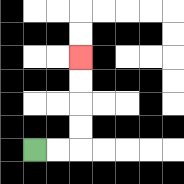{'start': '[1, 6]', 'end': '[3, 2]', 'path_directions': 'R,R,U,U,U,U', 'path_coordinates': '[[1, 6], [2, 6], [3, 6], [3, 5], [3, 4], [3, 3], [3, 2]]'}